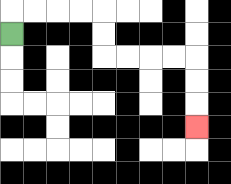{'start': '[0, 1]', 'end': '[8, 5]', 'path_directions': 'U,R,R,R,R,D,D,R,R,R,R,D,D,D', 'path_coordinates': '[[0, 1], [0, 0], [1, 0], [2, 0], [3, 0], [4, 0], [4, 1], [4, 2], [5, 2], [6, 2], [7, 2], [8, 2], [8, 3], [8, 4], [8, 5]]'}